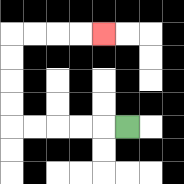{'start': '[5, 5]', 'end': '[4, 1]', 'path_directions': 'L,L,L,L,L,U,U,U,U,R,R,R,R', 'path_coordinates': '[[5, 5], [4, 5], [3, 5], [2, 5], [1, 5], [0, 5], [0, 4], [0, 3], [0, 2], [0, 1], [1, 1], [2, 1], [3, 1], [4, 1]]'}